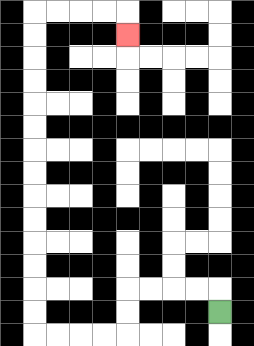{'start': '[9, 13]', 'end': '[5, 1]', 'path_directions': 'U,L,L,L,L,D,D,L,L,L,L,U,U,U,U,U,U,U,U,U,U,U,U,U,U,R,R,R,R,D', 'path_coordinates': '[[9, 13], [9, 12], [8, 12], [7, 12], [6, 12], [5, 12], [5, 13], [5, 14], [4, 14], [3, 14], [2, 14], [1, 14], [1, 13], [1, 12], [1, 11], [1, 10], [1, 9], [1, 8], [1, 7], [1, 6], [1, 5], [1, 4], [1, 3], [1, 2], [1, 1], [1, 0], [2, 0], [3, 0], [4, 0], [5, 0], [5, 1]]'}